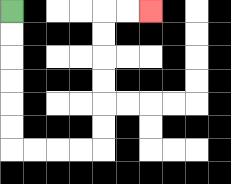{'start': '[0, 0]', 'end': '[6, 0]', 'path_directions': 'D,D,D,D,D,D,R,R,R,R,U,U,U,U,U,U,R,R', 'path_coordinates': '[[0, 0], [0, 1], [0, 2], [0, 3], [0, 4], [0, 5], [0, 6], [1, 6], [2, 6], [3, 6], [4, 6], [4, 5], [4, 4], [4, 3], [4, 2], [4, 1], [4, 0], [5, 0], [6, 0]]'}